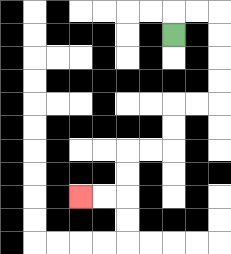{'start': '[7, 1]', 'end': '[3, 8]', 'path_directions': 'U,R,R,D,D,D,D,L,L,D,D,L,L,D,D,L,L', 'path_coordinates': '[[7, 1], [7, 0], [8, 0], [9, 0], [9, 1], [9, 2], [9, 3], [9, 4], [8, 4], [7, 4], [7, 5], [7, 6], [6, 6], [5, 6], [5, 7], [5, 8], [4, 8], [3, 8]]'}